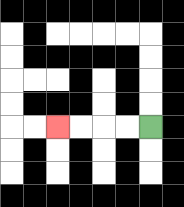{'start': '[6, 5]', 'end': '[2, 5]', 'path_directions': 'L,L,L,L', 'path_coordinates': '[[6, 5], [5, 5], [4, 5], [3, 5], [2, 5]]'}